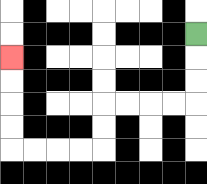{'start': '[8, 1]', 'end': '[0, 2]', 'path_directions': 'D,D,D,L,L,L,L,D,D,L,L,L,L,U,U,U,U', 'path_coordinates': '[[8, 1], [8, 2], [8, 3], [8, 4], [7, 4], [6, 4], [5, 4], [4, 4], [4, 5], [4, 6], [3, 6], [2, 6], [1, 6], [0, 6], [0, 5], [0, 4], [0, 3], [0, 2]]'}